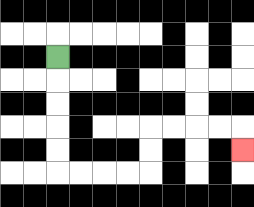{'start': '[2, 2]', 'end': '[10, 6]', 'path_directions': 'D,D,D,D,D,R,R,R,R,U,U,R,R,R,R,D', 'path_coordinates': '[[2, 2], [2, 3], [2, 4], [2, 5], [2, 6], [2, 7], [3, 7], [4, 7], [5, 7], [6, 7], [6, 6], [6, 5], [7, 5], [8, 5], [9, 5], [10, 5], [10, 6]]'}